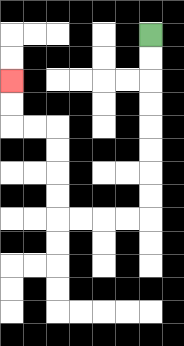{'start': '[6, 1]', 'end': '[0, 3]', 'path_directions': 'D,D,D,D,D,D,D,D,L,L,L,L,U,U,U,U,L,L,U,U', 'path_coordinates': '[[6, 1], [6, 2], [6, 3], [6, 4], [6, 5], [6, 6], [6, 7], [6, 8], [6, 9], [5, 9], [4, 9], [3, 9], [2, 9], [2, 8], [2, 7], [2, 6], [2, 5], [1, 5], [0, 5], [0, 4], [0, 3]]'}